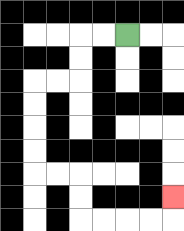{'start': '[5, 1]', 'end': '[7, 8]', 'path_directions': 'L,L,D,D,L,L,D,D,D,D,R,R,D,D,R,R,R,R,U', 'path_coordinates': '[[5, 1], [4, 1], [3, 1], [3, 2], [3, 3], [2, 3], [1, 3], [1, 4], [1, 5], [1, 6], [1, 7], [2, 7], [3, 7], [3, 8], [3, 9], [4, 9], [5, 9], [6, 9], [7, 9], [7, 8]]'}